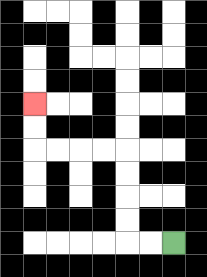{'start': '[7, 10]', 'end': '[1, 4]', 'path_directions': 'L,L,U,U,U,U,L,L,L,L,U,U', 'path_coordinates': '[[7, 10], [6, 10], [5, 10], [5, 9], [5, 8], [5, 7], [5, 6], [4, 6], [3, 6], [2, 6], [1, 6], [1, 5], [1, 4]]'}